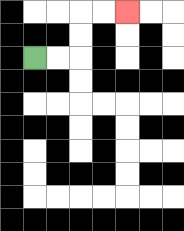{'start': '[1, 2]', 'end': '[5, 0]', 'path_directions': 'R,R,U,U,R,R', 'path_coordinates': '[[1, 2], [2, 2], [3, 2], [3, 1], [3, 0], [4, 0], [5, 0]]'}